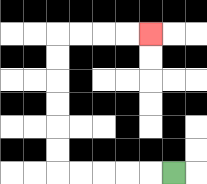{'start': '[7, 7]', 'end': '[6, 1]', 'path_directions': 'L,L,L,L,L,U,U,U,U,U,U,R,R,R,R', 'path_coordinates': '[[7, 7], [6, 7], [5, 7], [4, 7], [3, 7], [2, 7], [2, 6], [2, 5], [2, 4], [2, 3], [2, 2], [2, 1], [3, 1], [4, 1], [5, 1], [6, 1]]'}